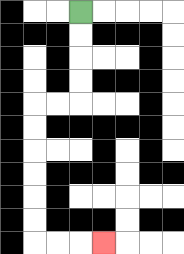{'start': '[3, 0]', 'end': '[4, 10]', 'path_directions': 'D,D,D,D,L,L,D,D,D,D,D,D,R,R,R', 'path_coordinates': '[[3, 0], [3, 1], [3, 2], [3, 3], [3, 4], [2, 4], [1, 4], [1, 5], [1, 6], [1, 7], [1, 8], [1, 9], [1, 10], [2, 10], [3, 10], [4, 10]]'}